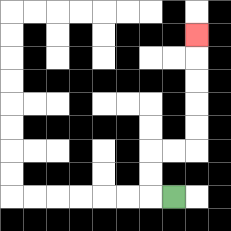{'start': '[7, 8]', 'end': '[8, 1]', 'path_directions': 'L,U,U,R,R,U,U,U,U,U', 'path_coordinates': '[[7, 8], [6, 8], [6, 7], [6, 6], [7, 6], [8, 6], [8, 5], [8, 4], [8, 3], [8, 2], [8, 1]]'}